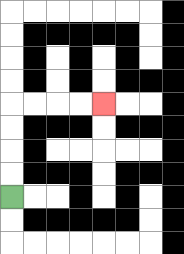{'start': '[0, 8]', 'end': '[4, 4]', 'path_directions': 'U,U,U,U,R,R,R,R', 'path_coordinates': '[[0, 8], [0, 7], [0, 6], [0, 5], [0, 4], [1, 4], [2, 4], [3, 4], [4, 4]]'}